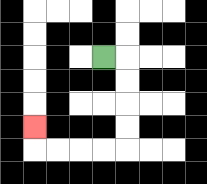{'start': '[4, 2]', 'end': '[1, 5]', 'path_directions': 'R,D,D,D,D,L,L,L,L,U', 'path_coordinates': '[[4, 2], [5, 2], [5, 3], [5, 4], [5, 5], [5, 6], [4, 6], [3, 6], [2, 6], [1, 6], [1, 5]]'}